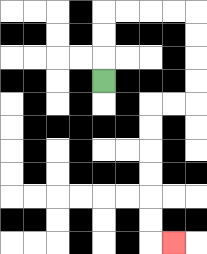{'start': '[4, 3]', 'end': '[7, 10]', 'path_directions': 'U,U,U,R,R,R,R,D,D,D,D,L,L,D,D,D,D,D,D,R', 'path_coordinates': '[[4, 3], [4, 2], [4, 1], [4, 0], [5, 0], [6, 0], [7, 0], [8, 0], [8, 1], [8, 2], [8, 3], [8, 4], [7, 4], [6, 4], [6, 5], [6, 6], [6, 7], [6, 8], [6, 9], [6, 10], [7, 10]]'}